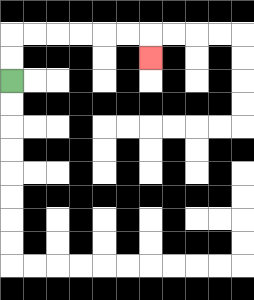{'start': '[0, 3]', 'end': '[6, 2]', 'path_directions': 'U,U,R,R,R,R,R,R,D', 'path_coordinates': '[[0, 3], [0, 2], [0, 1], [1, 1], [2, 1], [3, 1], [4, 1], [5, 1], [6, 1], [6, 2]]'}